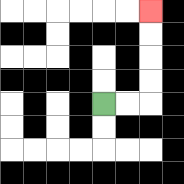{'start': '[4, 4]', 'end': '[6, 0]', 'path_directions': 'R,R,U,U,U,U', 'path_coordinates': '[[4, 4], [5, 4], [6, 4], [6, 3], [6, 2], [6, 1], [6, 0]]'}